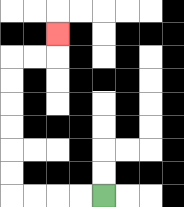{'start': '[4, 8]', 'end': '[2, 1]', 'path_directions': 'L,L,L,L,U,U,U,U,U,U,R,R,U', 'path_coordinates': '[[4, 8], [3, 8], [2, 8], [1, 8], [0, 8], [0, 7], [0, 6], [0, 5], [0, 4], [0, 3], [0, 2], [1, 2], [2, 2], [2, 1]]'}